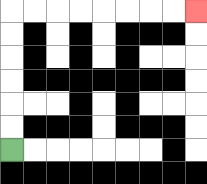{'start': '[0, 6]', 'end': '[8, 0]', 'path_directions': 'U,U,U,U,U,U,R,R,R,R,R,R,R,R', 'path_coordinates': '[[0, 6], [0, 5], [0, 4], [0, 3], [0, 2], [0, 1], [0, 0], [1, 0], [2, 0], [3, 0], [4, 0], [5, 0], [6, 0], [7, 0], [8, 0]]'}